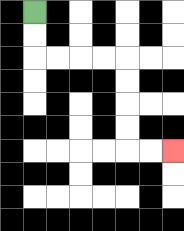{'start': '[1, 0]', 'end': '[7, 6]', 'path_directions': 'D,D,R,R,R,R,D,D,D,D,R,R', 'path_coordinates': '[[1, 0], [1, 1], [1, 2], [2, 2], [3, 2], [4, 2], [5, 2], [5, 3], [5, 4], [5, 5], [5, 6], [6, 6], [7, 6]]'}